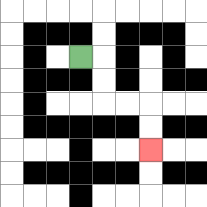{'start': '[3, 2]', 'end': '[6, 6]', 'path_directions': 'R,D,D,R,R,D,D', 'path_coordinates': '[[3, 2], [4, 2], [4, 3], [4, 4], [5, 4], [6, 4], [6, 5], [6, 6]]'}